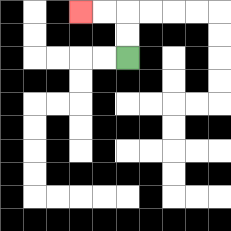{'start': '[5, 2]', 'end': '[3, 0]', 'path_directions': 'U,U,L,L', 'path_coordinates': '[[5, 2], [5, 1], [5, 0], [4, 0], [3, 0]]'}